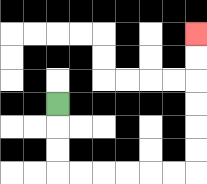{'start': '[2, 4]', 'end': '[8, 1]', 'path_directions': 'D,D,D,R,R,R,R,R,R,U,U,U,U,U,U', 'path_coordinates': '[[2, 4], [2, 5], [2, 6], [2, 7], [3, 7], [4, 7], [5, 7], [6, 7], [7, 7], [8, 7], [8, 6], [8, 5], [8, 4], [8, 3], [8, 2], [8, 1]]'}